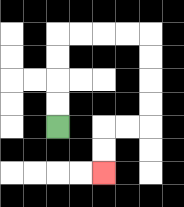{'start': '[2, 5]', 'end': '[4, 7]', 'path_directions': 'U,U,U,U,R,R,R,R,D,D,D,D,L,L,D,D', 'path_coordinates': '[[2, 5], [2, 4], [2, 3], [2, 2], [2, 1], [3, 1], [4, 1], [5, 1], [6, 1], [6, 2], [6, 3], [6, 4], [6, 5], [5, 5], [4, 5], [4, 6], [4, 7]]'}